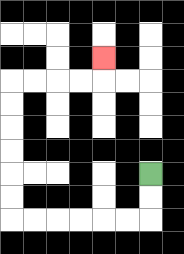{'start': '[6, 7]', 'end': '[4, 2]', 'path_directions': 'D,D,L,L,L,L,L,L,U,U,U,U,U,U,R,R,R,R,U', 'path_coordinates': '[[6, 7], [6, 8], [6, 9], [5, 9], [4, 9], [3, 9], [2, 9], [1, 9], [0, 9], [0, 8], [0, 7], [0, 6], [0, 5], [0, 4], [0, 3], [1, 3], [2, 3], [3, 3], [4, 3], [4, 2]]'}